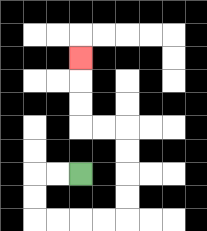{'start': '[3, 7]', 'end': '[3, 2]', 'path_directions': 'L,L,D,D,R,R,R,R,U,U,U,U,L,L,U,U,U', 'path_coordinates': '[[3, 7], [2, 7], [1, 7], [1, 8], [1, 9], [2, 9], [3, 9], [4, 9], [5, 9], [5, 8], [5, 7], [5, 6], [5, 5], [4, 5], [3, 5], [3, 4], [3, 3], [3, 2]]'}